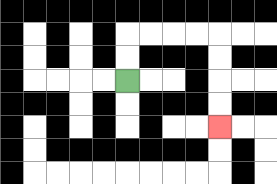{'start': '[5, 3]', 'end': '[9, 5]', 'path_directions': 'U,U,R,R,R,R,D,D,D,D', 'path_coordinates': '[[5, 3], [5, 2], [5, 1], [6, 1], [7, 1], [8, 1], [9, 1], [9, 2], [9, 3], [9, 4], [9, 5]]'}